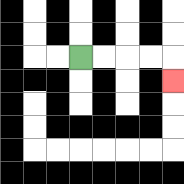{'start': '[3, 2]', 'end': '[7, 3]', 'path_directions': 'R,R,R,R,D', 'path_coordinates': '[[3, 2], [4, 2], [5, 2], [6, 2], [7, 2], [7, 3]]'}